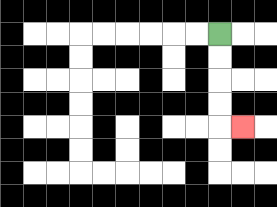{'start': '[9, 1]', 'end': '[10, 5]', 'path_directions': 'D,D,D,D,R', 'path_coordinates': '[[9, 1], [9, 2], [9, 3], [9, 4], [9, 5], [10, 5]]'}